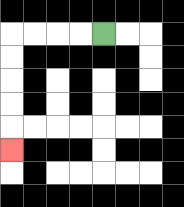{'start': '[4, 1]', 'end': '[0, 6]', 'path_directions': 'L,L,L,L,D,D,D,D,D', 'path_coordinates': '[[4, 1], [3, 1], [2, 1], [1, 1], [0, 1], [0, 2], [0, 3], [0, 4], [0, 5], [0, 6]]'}